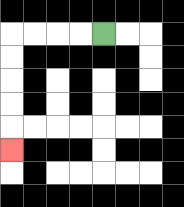{'start': '[4, 1]', 'end': '[0, 6]', 'path_directions': 'L,L,L,L,D,D,D,D,D', 'path_coordinates': '[[4, 1], [3, 1], [2, 1], [1, 1], [0, 1], [0, 2], [0, 3], [0, 4], [0, 5], [0, 6]]'}